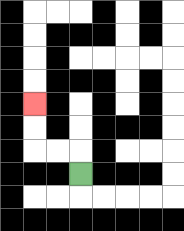{'start': '[3, 7]', 'end': '[1, 4]', 'path_directions': 'U,L,L,U,U', 'path_coordinates': '[[3, 7], [3, 6], [2, 6], [1, 6], [1, 5], [1, 4]]'}